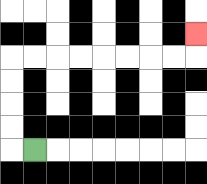{'start': '[1, 6]', 'end': '[8, 1]', 'path_directions': 'L,U,U,U,U,R,R,R,R,R,R,R,R,U', 'path_coordinates': '[[1, 6], [0, 6], [0, 5], [0, 4], [0, 3], [0, 2], [1, 2], [2, 2], [3, 2], [4, 2], [5, 2], [6, 2], [7, 2], [8, 2], [8, 1]]'}